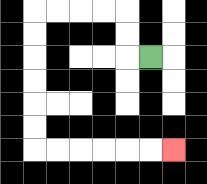{'start': '[6, 2]', 'end': '[7, 6]', 'path_directions': 'L,U,U,L,L,L,L,D,D,D,D,D,D,R,R,R,R,R,R', 'path_coordinates': '[[6, 2], [5, 2], [5, 1], [5, 0], [4, 0], [3, 0], [2, 0], [1, 0], [1, 1], [1, 2], [1, 3], [1, 4], [1, 5], [1, 6], [2, 6], [3, 6], [4, 6], [5, 6], [6, 6], [7, 6]]'}